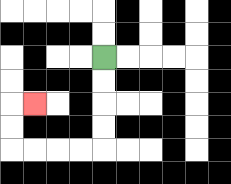{'start': '[4, 2]', 'end': '[1, 4]', 'path_directions': 'D,D,D,D,L,L,L,L,U,U,R', 'path_coordinates': '[[4, 2], [4, 3], [4, 4], [4, 5], [4, 6], [3, 6], [2, 6], [1, 6], [0, 6], [0, 5], [0, 4], [1, 4]]'}